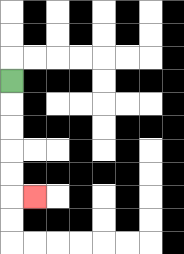{'start': '[0, 3]', 'end': '[1, 8]', 'path_directions': 'D,D,D,D,D,R', 'path_coordinates': '[[0, 3], [0, 4], [0, 5], [0, 6], [0, 7], [0, 8], [1, 8]]'}